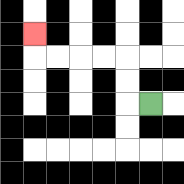{'start': '[6, 4]', 'end': '[1, 1]', 'path_directions': 'L,U,U,L,L,L,L,U', 'path_coordinates': '[[6, 4], [5, 4], [5, 3], [5, 2], [4, 2], [3, 2], [2, 2], [1, 2], [1, 1]]'}